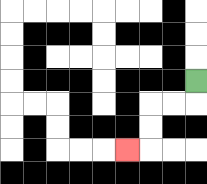{'start': '[8, 3]', 'end': '[5, 6]', 'path_directions': 'D,L,L,D,D,L', 'path_coordinates': '[[8, 3], [8, 4], [7, 4], [6, 4], [6, 5], [6, 6], [5, 6]]'}